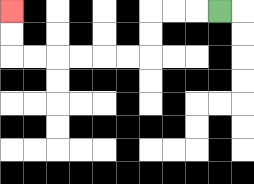{'start': '[9, 0]', 'end': '[0, 0]', 'path_directions': 'L,L,L,D,D,L,L,L,L,L,L,U,U', 'path_coordinates': '[[9, 0], [8, 0], [7, 0], [6, 0], [6, 1], [6, 2], [5, 2], [4, 2], [3, 2], [2, 2], [1, 2], [0, 2], [0, 1], [0, 0]]'}